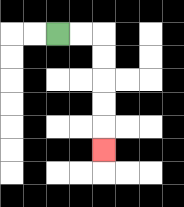{'start': '[2, 1]', 'end': '[4, 6]', 'path_directions': 'R,R,D,D,D,D,D', 'path_coordinates': '[[2, 1], [3, 1], [4, 1], [4, 2], [4, 3], [4, 4], [4, 5], [4, 6]]'}